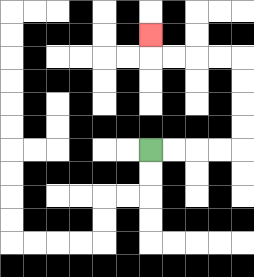{'start': '[6, 6]', 'end': '[6, 1]', 'path_directions': 'R,R,R,R,U,U,U,U,L,L,L,L,U', 'path_coordinates': '[[6, 6], [7, 6], [8, 6], [9, 6], [10, 6], [10, 5], [10, 4], [10, 3], [10, 2], [9, 2], [8, 2], [7, 2], [6, 2], [6, 1]]'}